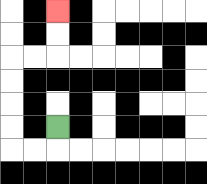{'start': '[2, 5]', 'end': '[2, 0]', 'path_directions': 'D,L,L,U,U,U,U,R,R,U,U', 'path_coordinates': '[[2, 5], [2, 6], [1, 6], [0, 6], [0, 5], [0, 4], [0, 3], [0, 2], [1, 2], [2, 2], [2, 1], [2, 0]]'}